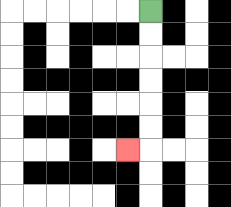{'start': '[6, 0]', 'end': '[5, 6]', 'path_directions': 'D,D,D,D,D,D,L', 'path_coordinates': '[[6, 0], [6, 1], [6, 2], [6, 3], [6, 4], [6, 5], [6, 6], [5, 6]]'}